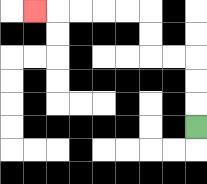{'start': '[8, 5]', 'end': '[1, 0]', 'path_directions': 'U,U,U,L,L,U,U,L,L,L,L,L', 'path_coordinates': '[[8, 5], [8, 4], [8, 3], [8, 2], [7, 2], [6, 2], [6, 1], [6, 0], [5, 0], [4, 0], [3, 0], [2, 0], [1, 0]]'}